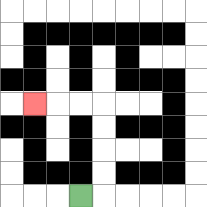{'start': '[3, 8]', 'end': '[1, 4]', 'path_directions': 'R,U,U,U,U,L,L,L', 'path_coordinates': '[[3, 8], [4, 8], [4, 7], [4, 6], [4, 5], [4, 4], [3, 4], [2, 4], [1, 4]]'}